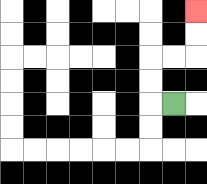{'start': '[7, 4]', 'end': '[8, 0]', 'path_directions': 'L,U,U,R,R,U,U', 'path_coordinates': '[[7, 4], [6, 4], [6, 3], [6, 2], [7, 2], [8, 2], [8, 1], [8, 0]]'}